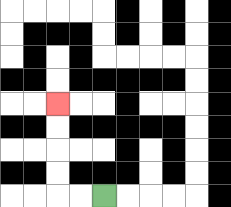{'start': '[4, 8]', 'end': '[2, 4]', 'path_directions': 'L,L,U,U,U,U', 'path_coordinates': '[[4, 8], [3, 8], [2, 8], [2, 7], [2, 6], [2, 5], [2, 4]]'}